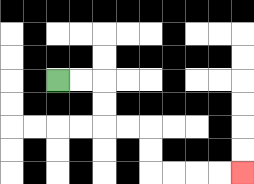{'start': '[2, 3]', 'end': '[10, 7]', 'path_directions': 'R,R,D,D,R,R,D,D,R,R,R,R', 'path_coordinates': '[[2, 3], [3, 3], [4, 3], [4, 4], [4, 5], [5, 5], [6, 5], [6, 6], [6, 7], [7, 7], [8, 7], [9, 7], [10, 7]]'}